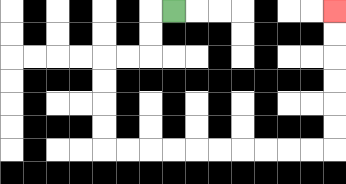{'start': '[7, 0]', 'end': '[14, 0]', 'path_directions': 'L,D,D,L,L,D,D,D,D,R,R,R,R,R,R,R,R,R,R,U,U,U,U,U,U', 'path_coordinates': '[[7, 0], [6, 0], [6, 1], [6, 2], [5, 2], [4, 2], [4, 3], [4, 4], [4, 5], [4, 6], [5, 6], [6, 6], [7, 6], [8, 6], [9, 6], [10, 6], [11, 6], [12, 6], [13, 6], [14, 6], [14, 5], [14, 4], [14, 3], [14, 2], [14, 1], [14, 0]]'}